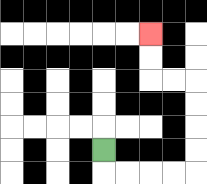{'start': '[4, 6]', 'end': '[6, 1]', 'path_directions': 'D,R,R,R,R,U,U,U,U,L,L,U,U', 'path_coordinates': '[[4, 6], [4, 7], [5, 7], [6, 7], [7, 7], [8, 7], [8, 6], [8, 5], [8, 4], [8, 3], [7, 3], [6, 3], [6, 2], [6, 1]]'}